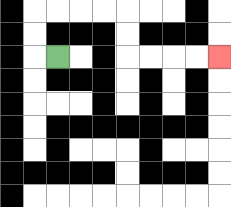{'start': '[2, 2]', 'end': '[9, 2]', 'path_directions': 'L,U,U,R,R,R,R,D,D,R,R,R,R', 'path_coordinates': '[[2, 2], [1, 2], [1, 1], [1, 0], [2, 0], [3, 0], [4, 0], [5, 0], [5, 1], [5, 2], [6, 2], [7, 2], [8, 2], [9, 2]]'}